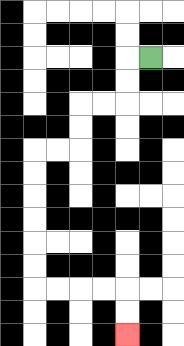{'start': '[6, 2]', 'end': '[5, 14]', 'path_directions': 'L,D,D,L,L,D,D,L,L,D,D,D,D,D,D,R,R,R,R,D,D', 'path_coordinates': '[[6, 2], [5, 2], [5, 3], [5, 4], [4, 4], [3, 4], [3, 5], [3, 6], [2, 6], [1, 6], [1, 7], [1, 8], [1, 9], [1, 10], [1, 11], [1, 12], [2, 12], [3, 12], [4, 12], [5, 12], [5, 13], [5, 14]]'}